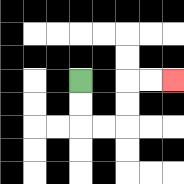{'start': '[3, 3]', 'end': '[7, 3]', 'path_directions': 'D,D,R,R,U,U,R,R', 'path_coordinates': '[[3, 3], [3, 4], [3, 5], [4, 5], [5, 5], [5, 4], [5, 3], [6, 3], [7, 3]]'}